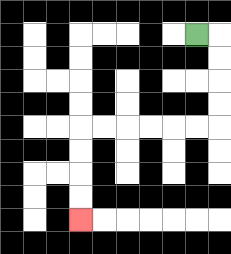{'start': '[8, 1]', 'end': '[3, 9]', 'path_directions': 'R,D,D,D,D,L,L,L,L,L,L,D,D,D,D', 'path_coordinates': '[[8, 1], [9, 1], [9, 2], [9, 3], [9, 4], [9, 5], [8, 5], [7, 5], [6, 5], [5, 5], [4, 5], [3, 5], [3, 6], [3, 7], [3, 8], [3, 9]]'}